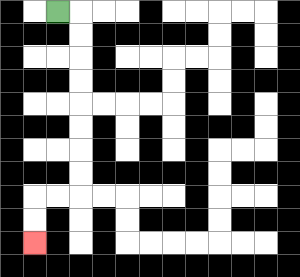{'start': '[2, 0]', 'end': '[1, 10]', 'path_directions': 'R,D,D,D,D,D,D,D,D,L,L,D,D', 'path_coordinates': '[[2, 0], [3, 0], [3, 1], [3, 2], [3, 3], [3, 4], [3, 5], [3, 6], [3, 7], [3, 8], [2, 8], [1, 8], [1, 9], [1, 10]]'}